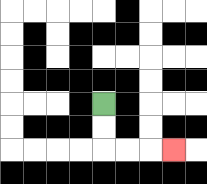{'start': '[4, 4]', 'end': '[7, 6]', 'path_directions': 'D,D,R,R,R', 'path_coordinates': '[[4, 4], [4, 5], [4, 6], [5, 6], [6, 6], [7, 6]]'}